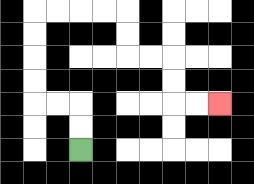{'start': '[3, 6]', 'end': '[9, 4]', 'path_directions': 'U,U,L,L,U,U,U,U,R,R,R,R,D,D,R,R,D,D,R,R', 'path_coordinates': '[[3, 6], [3, 5], [3, 4], [2, 4], [1, 4], [1, 3], [1, 2], [1, 1], [1, 0], [2, 0], [3, 0], [4, 0], [5, 0], [5, 1], [5, 2], [6, 2], [7, 2], [7, 3], [7, 4], [8, 4], [9, 4]]'}